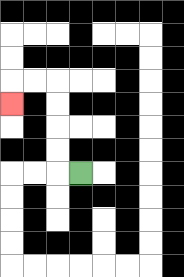{'start': '[3, 7]', 'end': '[0, 4]', 'path_directions': 'L,U,U,U,U,L,L,D', 'path_coordinates': '[[3, 7], [2, 7], [2, 6], [2, 5], [2, 4], [2, 3], [1, 3], [0, 3], [0, 4]]'}